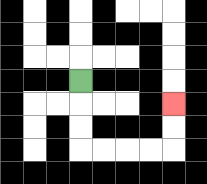{'start': '[3, 3]', 'end': '[7, 4]', 'path_directions': 'D,D,D,R,R,R,R,U,U', 'path_coordinates': '[[3, 3], [3, 4], [3, 5], [3, 6], [4, 6], [5, 6], [6, 6], [7, 6], [7, 5], [7, 4]]'}